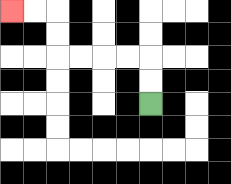{'start': '[6, 4]', 'end': '[0, 0]', 'path_directions': 'U,U,L,L,L,L,U,U,L,L', 'path_coordinates': '[[6, 4], [6, 3], [6, 2], [5, 2], [4, 2], [3, 2], [2, 2], [2, 1], [2, 0], [1, 0], [0, 0]]'}